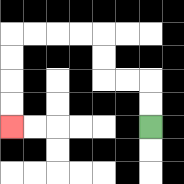{'start': '[6, 5]', 'end': '[0, 5]', 'path_directions': 'U,U,L,L,U,U,L,L,L,L,D,D,D,D', 'path_coordinates': '[[6, 5], [6, 4], [6, 3], [5, 3], [4, 3], [4, 2], [4, 1], [3, 1], [2, 1], [1, 1], [0, 1], [0, 2], [0, 3], [0, 4], [0, 5]]'}